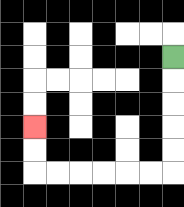{'start': '[7, 2]', 'end': '[1, 5]', 'path_directions': 'D,D,D,D,D,L,L,L,L,L,L,U,U', 'path_coordinates': '[[7, 2], [7, 3], [7, 4], [7, 5], [7, 6], [7, 7], [6, 7], [5, 7], [4, 7], [3, 7], [2, 7], [1, 7], [1, 6], [1, 5]]'}